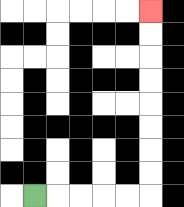{'start': '[1, 8]', 'end': '[6, 0]', 'path_directions': 'R,R,R,R,R,U,U,U,U,U,U,U,U', 'path_coordinates': '[[1, 8], [2, 8], [3, 8], [4, 8], [5, 8], [6, 8], [6, 7], [6, 6], [6, 5], [6, 4], [6, 3], [6, 2], [6, 1], [6, 0]]'}